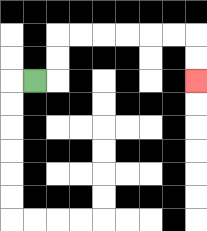{'start': '[1, 3]', 'end': '[8, 3]', 'path_directions': 'R,U,U,R,R,R,R,R,R,D,D', 'path_coordinates': '[[1, 3], [2, 3], [2, 2], [2, 1], [3, 1], [4, 1], [5, 1], [6, 1], [7, 1], [8, 1], [8, 2], [8, 3]]'}